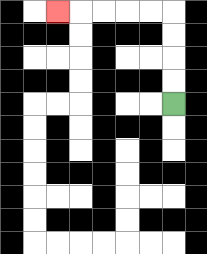{'start': '[7, 4]', 'end': '[2, 0]', 'path_directions': 'U,U,U,U,L,L,L,L,L', 'path_coordinates': '[[7, 4], [7, 3], [7, 2], [7, 1], [7, 0], [6, 0], [5, 0], [4, 0], [3, 0], [2, 0]]'}